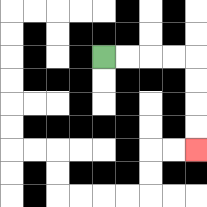{'start': '[4, 2]', 'end': '[8, 6]', 'path_directions': 'R,R,R,R,D,D,D,D', 'path_coordinates': '[[4, 2], [5, 2], [6, 2], [7, 2], [8, 2], [8, 3], [8, 4], [8, 5], [8, 6]]'}